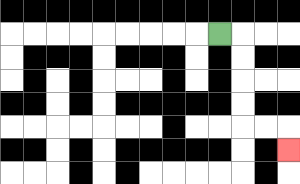{'start': '[9, 1]', 'end': '[12, 6]', 'path_directions': 'R,D,D,D,D,R,R,D', 'path_coordinates': '[[9, 1], [10, 1], [10, 2], [10, 3], [10, 4], [10, 5], [11, 5], [12, 5], [12, 6]]'}